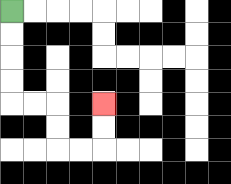{'start': '[0, 0]', 'end': '[4, 4]', 'path_directions': 'D,D,D,D,R,R,D,D,R,R,U,U', 'path_coordinates': '[[0, 0], [0, 1], [0, 2], [0, 3], [0, 4], [1, 4], [2, 4], [2, 5], [2, 6], [3, 6], [4, 6], [4, 5], [4, 4]]'}